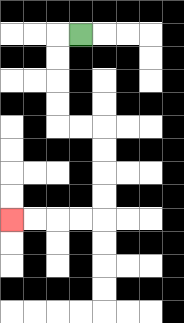{'start': '[3, 1]', 'end': '[0, 9]', 'path_directions': 'L,D,D,D,D,R,R,D,D,D,D,L,L,L,L', 'path_coordinates': '[[3, 1], [2, 1], [2, 2], [2, 3], [2, 4], [2, 5], [3, 5], [4, 5], [4, 6], [4, 7], [4, 8], [4, 9], [3, 9], [2, 9], [1, 9], [0, 9]]'}